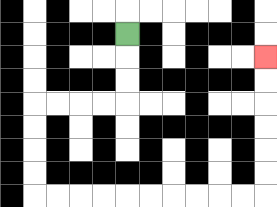{'start': '[5, 1]', 'end': '[11, 2]', 'path_directions': 'D,D,D,L,L,L,L,D,D,D,D,R,R,R,R,R,R,R,R,R,R,U,U,U,U,U,U', 'path_coordinates': '[[5, 1], [5, 2], [5, 3], [5, 4], [4, 4], [3, 4], [2, 4], [1, 4], [1, 5], [1, 6], [1, 7], [1, 8], [2, 8], [3, 8], [4, 8], [5, 8], [6, 8], [7, 8], [8, 8], [9, 8], [10, 8], [11, 8], [11, 7], [11, 6], [11, 5], [11, 4], [11, 3], [11, 2]]'}